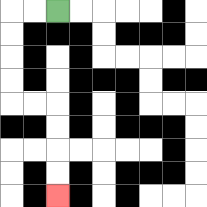{'start': '[2, 0]', 'end': '[2, 8]', 'path_directions': 'L,L,D,D,D,D,R,R,D,D,D,D', 'path_coordinates': '[[2, 0], [1, 0], [0, 0], [0, 1], [0, 2], [0, 3], [0, 4], [1, 4], [2, 4], [2, 5], [2, 6], [2, 7], [2, 8]]'}